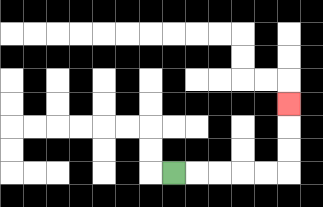{'start': '[7, 7]', 'end': '[12, 4]', 'path_directions': 'R,R,R,R,R,U,U,U', 'path_coordinates': '[[7, 7], [8, 7], [9, 7], [10, 7], [11, 7], [12, 7], [12, 6], [12, 5], [12, 4]]'}